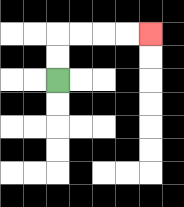{'start': '[2, 3]', 'end': '[6, 1]', 'path_directions': 'U,U,R,R,R,R', 'path_coordinates': '[[2, 3], [2, 2], [2, 1], [3, 1], [4, 1], [5, 1], [6, 1]]'}